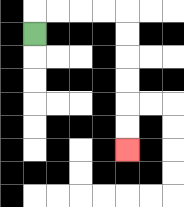{'start': '[1, 1]', 'end': '[5, 6]', 'path_directions': 'U,R,R,R,R,D,D,D,D,D,D', 'path_coordinates': '[[1, 1], [1, 0], [2, 0], [3, 0], [4, 0], [5, 0], [5, 1], [5, 2], [5, 3], [5, 4], [5, 5], [5, 6]]'}